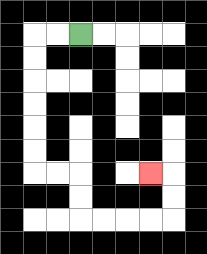{'start': '[3, 1]', 'end': '[6, 7]', 'path_directions': 'L,L,D,D,D,D,D,D,R,R,D,D,R,R,R,R,U,U,L', 'path_coordinates': '[[3, 1], [2, 1], [1, 1], [1, 2], [1, 3], [1, 4], [1, 5], [1, 6], [1, 7], [2, 7], [3, 7], [3, 8], [3, 9], [4, 9], [5, 9], [6, 9], [7, 9], [7, 8], [7, 7], [6, 7]]'}